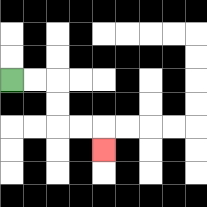{'start': '[0, 3]', 'end': '[4, 6]', 'path_directions': 'R,R,D,D,R,R,D', 'path_coordinates': '[[0, 3], [1, 3], [2, 3], [2, 4], [2, 5], [3, 5], [4, 5], [4, 6]]'}